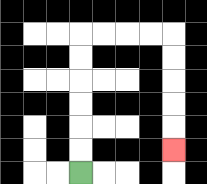{'start': '[3, 7]', 'end': '[7, 6]', 'path_directions': 'U,U,U,U,U,U,R,R,R,R,D,D,D,D,D', 'path_coordinates': '[[3, 7], [3, 6], [3, 5], [3, 4], [3, 3], [3, 2], [3, 1], [4, 1], [5, 1], [6, 1], [7, 1], [7, 2], [7, 3], [7, 4], [7, 5], [7, 6]]'}